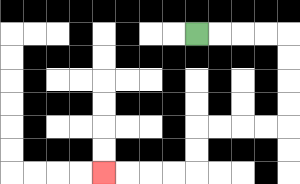{'start': '[8, 1]', 'end': '[4, 7]', 'path_directions': 'R,R,R,R,D,D,D,D,L,L,L,L,D,D,L,L,L,L', 'path_coordinates': '[[8, 1], [9, 1], [10, 1], [11, 1], [12, 1], [12, 2], [12, 3], [12, 4], [12, 5], [11, 5], [10, 5], [9, 5], [8, 5], [8, 6], [8, 7], [7, 7], [6, 7], [5, 7], [4, 7]]'}